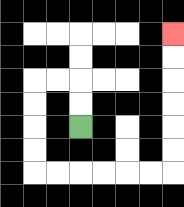{'start': '[3, 5]', 'end': '[7, 1]', 'path_directions': 'U,U,L,L,D,D,D,D,R,R,R,R,R,R,U,U,U,U,U,U', 'path_coordinates': '[[3, 5], [3, 4], [3, 3], [2, 3], [1, 3], [1, 4], [1, 5], [1, 6], [1, 7], [2, 7], [3, 7], [4, 7], [5, 7], [6, 7], [7, 7], [7, 6], [7, 5], [7, 4], [7, 3], [7, 2], [7, 1]]'}